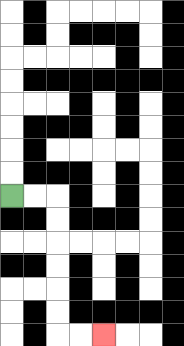{'start': '[0, 8]', 'end': '[4, 14]', 'path_directions': 'R,R,D,D,D,D,D,D,R,R', 'path_coordinates': '[[0, 8], [1, 8], [2, 8], [2, 9], [2, 10], [2, 11], [2, 12], [2, 13], [2, 14], [3, 14], [4, 14]]'}